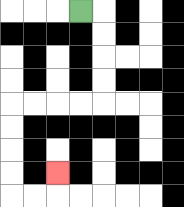{'start': '[3, 0]', 'end': '[2, 7]', 'path_directions': 'R,D,D,D,D,L,L,L,L,D,D,D,D,R,R,U', 'path_coordinates': '[[3, 0], [4, 0], [4, 1], [4, 2], [4, 3], [4, 4], [3, 4], [2, 4], [1, 4], [0, 4], [0, 5], [0, 6], [0, 7], [0, 8], [1, 8], [2, 8], [2, 7]]'}